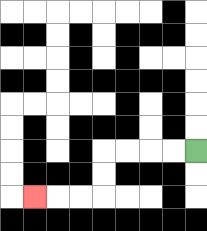{'start': '[8, 6]', 'end': '[1, 8]', 'path_directions': 'L,L,L,L,D,D,L,L,L', 'path_coordinates': '[[8, 6], [7, 6], [6, 6], [5, 6], [4, 6], [4, 7], [4, 8], [3, 8], [2, 8], [1, 8]]'}